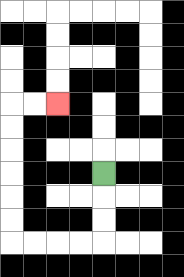{'start': '[4, 7]', 'end': '[2, 4]', 'path_directions': 'D,D,D,L,L,L,L,U,U,U,U,U,U,R,R', 'path_coordinates': '[[4, 7], [4, 8], [4, 9], [4, 10], [3, 10], [2, 10], [1, 10], [0, 10], [0, 9], [0, 8], [0, 7], [0, 6], [0, 5], [0, 4], [1, 4], [2, 4]]'}